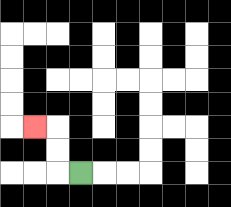{'start': '[3, 7]', 'end': '[1, 5]', 'path_directions': 'L,U,U,L', 'path_coordinates': '[[3, 7], [2, 7], [2, 6], [2, 5], [1, 5]]'}